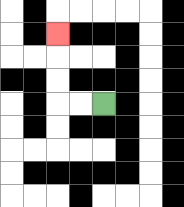{'start': '[4, 4]', 'end': '[2, 1]', 'path_directions': 'L,L,U,U,U', 'path_coordinates': '[[4, 4], [3, 4], [2, 4], [2, 3], [2, 2], [2, 1]]'}